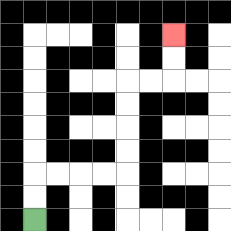{'start': '[1, 9]', 'end': '[7, 1]', 'path_directions': 'U,U,R,R,R,R,U,U,U,U,R,R,U,U', 'path_coordinates': '[[1, 9], [1, 8], [1, 7], [2, 7], [3, 7], [4, 7], [5, 7], [5, 6], [5, 5], [5, 4], [5, 3], [6, 3], [7, 3], [7, 2], [7, 1]]'}